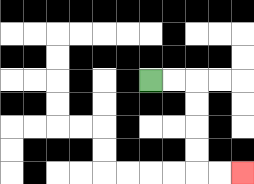{'start': '[6, 3]', 'end': '[10, 7]', 'path_directions': 'R,R,D,D,D,D,R,R', 'path_coordinates': '[[6, 3], [7, 3], [8, 3], [8, 4], [8, 5], [8, 6], [8, 7], [9, 7], [10, 7]]'}